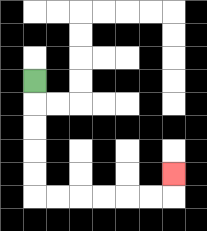{'start': '[1, 3]', 'end': '[7, 7]', 'path_directions': 'D,D,D,D,D,R,R,R,R,R,R,U', 'path_coordinates': '[[1, 3], [1, 4], [1, 5], [1, 6], [1, 7], [1, 8], [2, 8], [3, 8], [4, 8], [5, 8], [6, 8], [7, 8], [7, 7]]'}